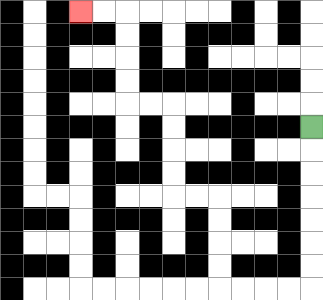{'start': '[13, 5]', 'end': '[3, 0]', 'path_directions': 'D,D,D,D,D,D,D,L,L,L,L,U,U,U,U,L,L,U,U,U,U,L,L,U,U,U,U,L,L', 'path_coordinates': '[[13, 5], [13, 6], [13, 7], [13, 8], [13, 9], [13, 10], [13, 11], [13, 12], [12, 12], [11, 12], [10, 12], [9, 12], [9, 11], [9, 10], [9, 9], [9, 8], [8, 8], [7, 8], [7, 7], [7, 6], [7, 5], [7, 4], [6, 4], [5, 4], [5, 3], [5, 2], [5, 1], [5, 0], [4, 0], [3, 0]]'}